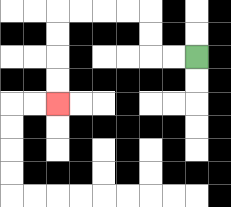{'start': '[8, 2]', 'end': '[2, 4]', 'path_directions': 'L,L,U,U,L,L,L,L,D,D,D,D', 'path_coordinates': '[[8, 2], [7, 2], [6, 2], [6, 1], [6, 0], [5, 0], [4, 0], [3, 0], [2, 0], [2, 1], [2, 2], [2, 3], [2, 4]]'}